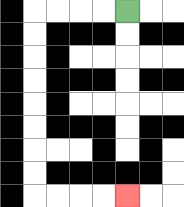{'start': '[5, 0]', 'end': '[5, 8]', 'path_directions': 'L,L,L,L,D,D,D,D,D,D,D,D,R,R,R,R', 'path_coordinates': '[[5, 0], [4, 0], [3, 0], [2, 0], [1, 0], [1, 1], [1, 2], [1, 3], [1, 4], [1, 5], [1, 6], [1, 7], [1, 8], [2, 8], [3, 8], [4, 8], [5, 8]]'}